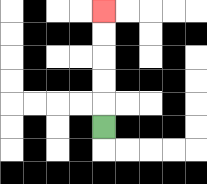{'start': '[4, 5]', 'end': '[4, 0]', 'path_directions': 'U,U,U,U,U', 'path_coordinates': '[[4, 5], [4, 4], [4, 3], [4, 2], [4, 1], [4, 0]]'}